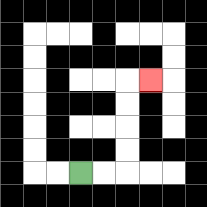{'start': '[3, 7]', 'end': '[6, 3]', 'path_directions': 'R,R,U,U,U,U,R', 'path_coordinates': '[[3, 7], [4, 7], [5, 7], [5, 6], [5, 5], [5, 4], [5, 3], [6, 3]]'}